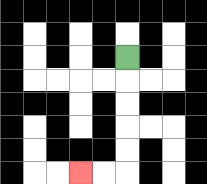{'start': '[5, 2]', 'end': '[3, 7]', 'path_directions': 'D,D,D,D,D,L,L', 'path_coordinates': '[[5, 2], [5, 3], [5, 4], [5, 5], [5, 6], [5, 7], [4, 7], [3, 7]]'}